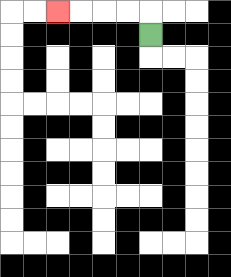{'start': '[6, 1]', 'end': '[2, 0]', 'path_directions': 'U,L,L,L,L', 'path_coordinates': '[[6, 1], [6, 0], [5, 0], [4, 0], [3, 0], [2, 0]]'}